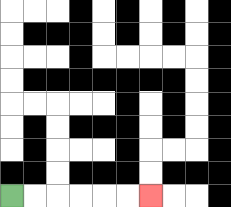{'start': '[0, 8]', 'end': '[6, 8]', 'path_directions': 'R,R,R,R,R,R', 'path_coordinates': '[[0, 8], [1, 8], [2, 8], [3, 8], [4, 8], [5, 8], [6, 8]]'}